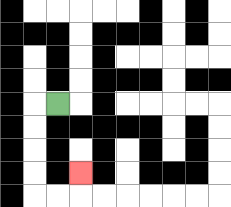{'start': '[2, 4]', 'end': '[3, 7]', 'path_directions': 'L,D,D,D,D,R,R,U', 'path_coordinates': '[[2, 4], [1, 4], [1, 5], [1, 6], [1, 7], [1, 8], [2, 8], [3, 8], [3, 7]]'}